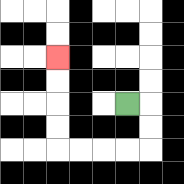{'start': '[5, 4]', 'end': '[2, 2]', 'path_directions': 'R,D,D,L,L,L,L,U,U,U,U', 'path_coordinates': '[[5, 4], [6, 4], [6, 5], [6, 6], [5, 6], [4, 6], [3, 6], [2, 6], [2, 5], [2, 4], [2, 3], [2, 2]]'}